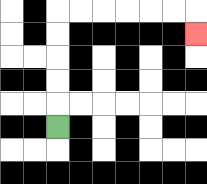{'start': '[2, 5]', 'end': '[8, 1]', 'path_directions': 'U,U,U,U,U,R,R,R,R,R,R,D', 'path_coordinates': '[[2, 5], [2, 4], [2, 3], [2, 2], [2, 1], [2, 0], [3, 0], [4, 0], [5, 0], [6, 0], [7, 0], [8, 0], [8, 1]]'}